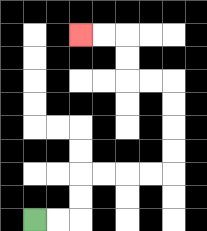{'start': '[1, 9]', 'end': '[3, 1]', 'path_directions': 'R,R,U,U,R,R,R,R,U,U,U,U,L,L,U,U,L,L', 'path_coordinates': '[[1, 9], [2, 9], [3, 9], [3, 8], [3, 7], [4, 7], [5, 7], [6, 7], [7, 7], [7, 6], [7, 5], [7, 4], [7, 3], [6, 3], [5, 3], [5, 2], [5, 1], [4, 1], [3, 1]]'}